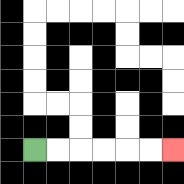{'start': '[1, 6]', 'end': '[7, 6]', 'path_directions': 'R,R,R,R,R,R', 'path_coordinates': '[[1, 6], [2, 6], [3, 6], [4, 6], [5, 6], [6, 6], [7, 6]]'}